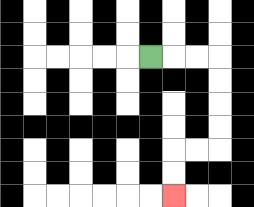{'start': '[6, 2]', 'end': '[7, 8]', 'path_directions': 'R,R,R,D,D,D,D,L,L,D,D', 'path_coordinates': '[[6, 2], [7, 2], [8, 2], [9, 2], [9, 3], [9, 4], [9, 5], [9, 6], [8, 6], [7, 6], [7, 7], [7, 8]]'}